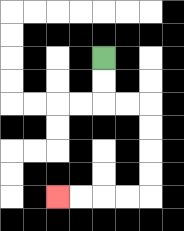{'start': '[4, 2]', 'end': '[2, 8]', 'path_directions': 'D,D,R,R,D,D,D,D,L,L,L,L', 'path_coordinates': '[[4, 2], [4, 3], [4, 4], [5, 4], [6, 4], [6, 5], [6, 6], [6, 7], [6, 8], [5, 8], [4, 8], [3, 8], [2, 8]]'}